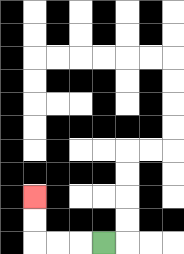{'start': '[4, 10]', 'end': '[1, 8]', 'path_directions': 'L,L,L,U,U', 'path_coordinates': '[[4, 10], [3, 10], [2, 10], [1, 10], [1, 9], [1, 8]]'}